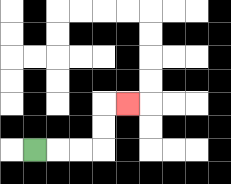{'start': '[1, 6]', 'end': '[5, 4]', 'path_directions': 'R,R,R,U,U,R', 'path_coordinates': '[[1, 6], [2, 6], [3, 6], [4, 6], [4, 5], [4, 4], [5, 4]]'}